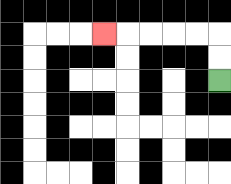{'start': '[9, 3]', 'end': '[4, 1]', 'path_directions': 'U,U,L,L,L,L,L', 'path_coordinates': '[[9, 3], [9, 2], [9, 1], [8, 1], [7, 1], [6, 1], [5, 1], [4, 1]]'}